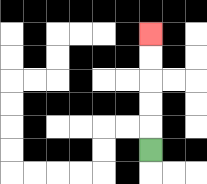{'start': '[6, 6]', 'end': '[6, 1]', 'path_directions': 'U,U,U,U,U', 'path_coordinates': '[[6, 6], [6, 5], [6, 4], [6, 3], [6, 2], [6, 1]]'}